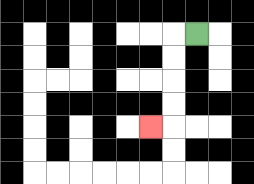{'start': '[8, 1]', 'end': '[6, 5]', 'path_directions': 'L,D,D,D,D,L', 'path_coordinates': '[[8, 1], [7, 1], [7, 2], [7, 3], [7, 4], [7, 5], [6, 5]]'}